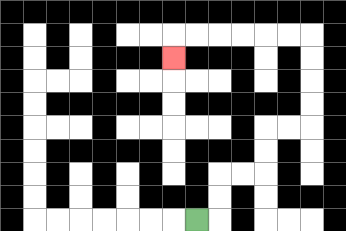{'start': '[8, 9]', 'end': '[7, 2]', 'path_directions': 'R,U,U,R,R,U,U,R,R,U,U,U,U,L,L,L,L,L,L,D', 'path_coordinates': '[[8, 9], [9, 9], [9, 8], [9, 7], [10, 7], [11, 7], [11, 6], [11, 5], [12, 5], [13, 5], [13, 4], [13, 3], [13, 2], [13, 1], [12, 1], [11, 1], [10, 1], [9, 1], [8, 1], [7, 1], [7, 2]]'}